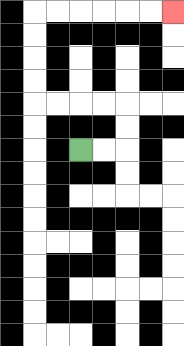{'start': '[3, 6]', 'end': '[7, 0]', 'path_directions': 'R,R,U,U,L,L,L,L,U,U,U,U,R,R,R,R,R,R', 'path_coordinates': '[[3, 6], [4, 6], [5, 6], [5, 5], [5, 4], [4, 4], [3, 4], [2, 4], [1, 4], [1, 3], [1, 2], [1, 1], [1, 0], [2, 0], [3, 0], [4, 0], [5, 0], [6, 0], [7, 0]]'}